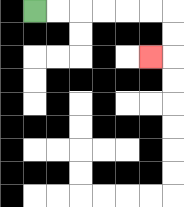{'start': '[1, 0]', 'end': '[6, 2]', 'path_directions': 'R,R,R,R,R,R,D,D,L', 'path_coordinates': '[[1, 0], [2, 0], [3, 0], [4, 0], [5, 0], [6, 0], [7, 0], [7, 1], [7, 2], [6, 2]]'}